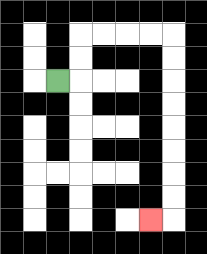{'start': '[2, 3]', 'end': '[6, 9]', 'path_directions': 'R,U,U,R,R,R,R,D,D,D,D,D,D,D,D,L', 'path_coordinates': '[[2, 3], [3, 3], [3, 2], [3, 1], [4, 1], [5, 1], [6, 1], [7, 1], [7, 2], [7, 3], [7, 4], [7, 5], [7, 6], [7, 7], [7, 8], [7, 9], [6, 9]]'}